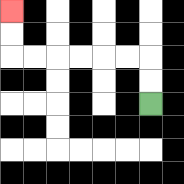{'start': '[6, 4]', 'end': '[0, 0]', 'path_directions': 'U,U,L,L,L,L,L,L,U,U', 'path_coordinates': '[[6, 4], [6, 3], [6, 2], [5, 2], [4, 2], [3, 2], [2, 2], [1, 2], [0, 2], [0, 1], [0, 0]]'}